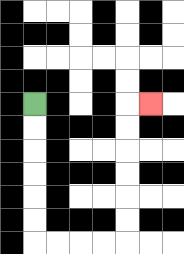{'start': '[1, 4]', 'end': '[6, 4]', 'path_directions': 'D,D,D,D,D,D,R,R,R,R,U,U,U,U,U,U,R', 'path_coordinates': '[[1, 4], [1, 5], [1, 6], [1, 7], [1, 8], [1, 9], [1, 10], [2, 10], [3, 10], [4, 10], [5, 10], [5, 9], [5, 8], [5, 7], [5, 6], [5, 5], [5, 4], [6, 4]]'}